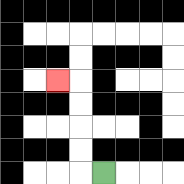{'start': '[4, 7]', 'end': '[2, 3]', 'path_directions': 'L,U,U,U,U,L', 'path_coordinates': '[[4, 7], [3, 7], [3, 6], [3, 5], [3, 4], [3, 3], [2, 3]]'}